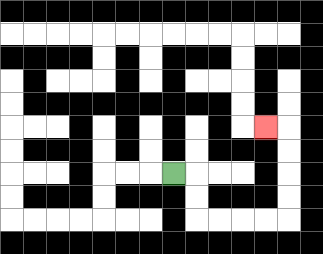{'start': '[7, 7]', 'end': '[11, 5]', 'path_directions': 'R,D,D,R,R,R,R,U,U,U,U,L', 'path_coordinates': '[[7, 7], [8, 7], [8, 8], [8, 9], [9, 9], [10, 9], [11, 9], [12, 9], [12, 8], [12, 7], [12, 6], [12, 5], [11, 5]]'}